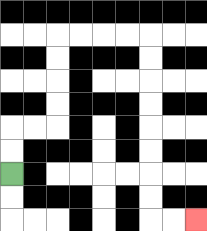{'start': '[0, 7]', 'end': '[8, 9]', 'path_directions': 'U,U,R,R,U,U,U,U,R,R,R,R,D,D,D,D,D,D,D,D,R,R', 'path_coordinates': '[[0, 7], [0, 6], [0, 5], [1, 5], [2, 5], [2, 4], [2, 3], [2, 2], [2, 1], [3, 1], [4, 1], [5, 1], [6, 1], [6, 2], [6, 3], [6, 4], [6, 5], [6, 6], [6, 7], [6, 8], [6, 9], [7, 9], [8, 9]]'}